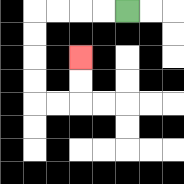{'start': '[5, 0]', 'end': '[3, 2]', 'path_directions': 'L,L,L,L,D,D,D,D,R,R,U,U', 'path_coordinates': '[[5, 0], [4, 0], [3, 0], [2, 0], [1, 0], [1, 1], [1, 2], [1, 3], [1, 4], [2, 4], [3, 4], [3, 3], [3, 2]]'}